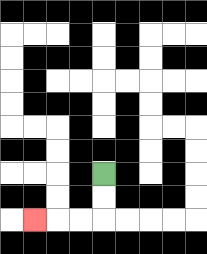{'start': '[4, 7]', 'end': '[1, 9]', 'path_directions': 'D,D,L,L,L', 'path_coordinates': '[[4, 7], [4, 8], [4, 9], [3, 9], [2, 9], [1, 9]]'}